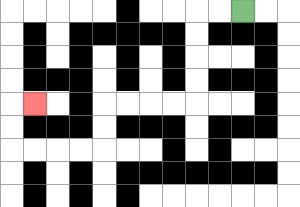{'start': '[10, 0]', 'end': '[1, 4]', 'path_directions': 'L,L,D,D,D,D,L,L,L,L,D,D,L,L,L,L,U,U,R', 'path_coordinates': '[[10, 0], [9, 0], [8, 0], [8, 1], [8, 2], [8, 3], [8, 4], [7, 4], [6, 4], [5, 4], [4, 4], [4, 5], [4, 6], [3, 6], [2, 6], [1, 6], [0, 6], [0, 5], [0, 4], [1, 4]]'}